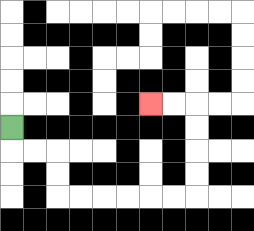{'start': '[0, 5]', 'end': '[6, 4]', 'path_directions': 'D,R,R,D,D,R,R,R,R,R,R,U,U,U,U,L,L', 'path_coordinates': '[[0, 5], [0, 6], [1, 6], [2, 6], [2, 7], [2, 8], [3, 8], [4, 8], [5, 8], [6, 8], [7, 8], [8, 8], [8, 7], [8, 6], [8, 5], [8, 4], [7, 4], [6, 4]]'}